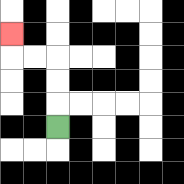{'start': '[2, 5]', 'end': '[0, 1]', 'path_directions': 'U,U,U,L,L,U', 'path_coordinates': '[[2, 5], [2, 4], [2, 3], [2, 2], [1, 2], [0, 2], [0, 1]]'}